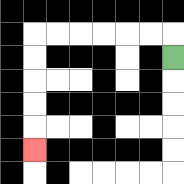{'start': '[7, 2]', 'end': '[1, 6]', 'path_directions': 'U,L,L,L,L,L,L,D,D,D,D,D', 'path_coordinates': '[[7, 2], [7, 1], [6, 1], [5, 1], [4, 1], [3, 1], [2, 1], [1, 1], [1, 2], [1, 3], [1, 4], [1, 5], [1, 6]]'}